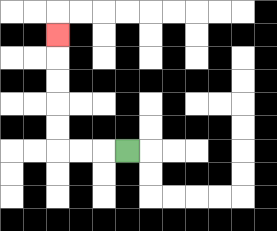{'start': '[5, 6]', 'end': '[2, 1]', 'path_directions': 'L,L,L,U,U,U,U,U', 'path_coordinates': '[[5, 6], [4, 6], [3, 6], [2, 6], [2, 5], [2, 4], [2, 3], [2, 2], [2, 1]]'}